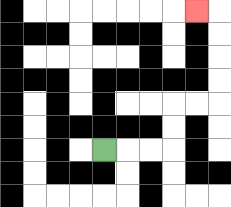{'start': '[4, 6]', 'end': '[8, 0]', 'path_directions': 'R,R,R,U,U,R,R,U,U,U,U,L', 'path_coordinates': '[[4, 6], [5, 6], [6, 6], [7, 6], [7, 5], [7, 4], [8, 4], [9, 4], [9, 3], [9, 2], [9, 1], [9, 0], [8, 0]]'}